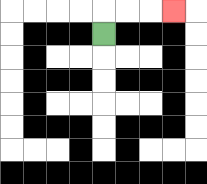{'start': '[4, 1]', 'end': '[7, 0]', 'path_directions': 'U,R,R,R', 'path_coordinates': '[[4, 1], [4, 0], [5, 0], [6, 0], [7, 0]]'}